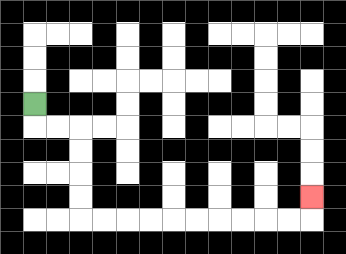{'start': '[1, 4]', 'end': '[13, 8]', 'path_directions': 'D,R,R,D,D,D,D,R,R,R,R,R,R,R,R,R,R,U', 'path_coordinates': '[[1, 4], [1, 5], [2, 5], [3, 5], [3, 6], [3, 7], [3, 8], [3, 9], [4, 9], [5, 9], [6, 9], [7, 9], [8, 9], [9, 9], [10, 9], [11, 9], [12, 9], [13, 9], [13, 8]]'}